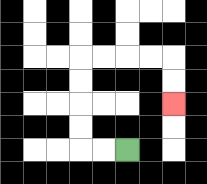{'start': '[5, 6]', 'end': '[7, 4]', 'path_directions': 'L,L,U,U,U,U,R,R,R,R,D,D', 'path_coordinates': '[[5, 6], [4, 6], [3, 6], [3, 5], [3, 4], [3, 3], [3, 2], [4, 2], [5, 2], [6, 2], [7, 2], [7, 3], [7, 4]]'}